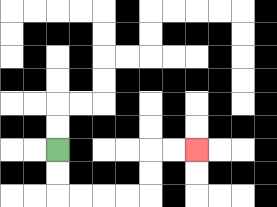{'start': '[2, 6]', 'end': '[8, 6]', 'path_directions': 'D,D,R,R,R,R,U,U,R,R', 'path_coordinates': '[[2, 6], [2, 7], [2, 8], [3, 8], [4, 8], [5, 8], [6, 8], [6, 7], [6, 6], [7, 6], [8, 6]]'}